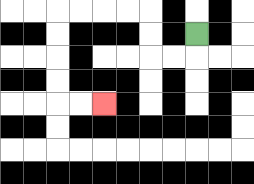{'start': '[8, 1]', 'end': '[4, 4]', 'path_directions': 'D,L,L,U,U,L,L,L,L,D,D,D,D,R,R', 'path_coordinates': '[[8, 1], [8, 2], [7, 2], [6, 2], [6, 1], [6, 0], [5, 0], [4, 0], [3, 0], [2, 0], [2, 1], [2, 2], [2, 3], [2, 4], [3, 4], [4, 4]]'}